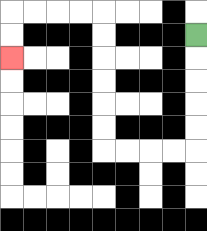{'start': '[8, 1]', 'end': '[0, 2]', 'path_directions': 'D,D,D,D,D,L,L,L,L,U,U,U,U,U,U,L,L,L,L,D,D', 'path_coordinates': '[[8, 1], [8, 2], [8, 3], [8, 4], [8, 5], [8, 6], [7, 6], [6, 6], [5, 6], [4, 6], [4, 5], [4, 4], [4, 3], [4, 2], [4, 1], [4, 0], [3, 0], [2, 0], [1, 0], [0, 0], [0, 1], [0, 2]]'}